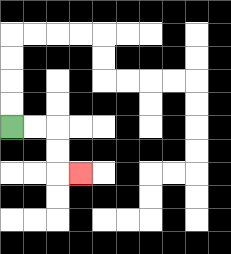{'start': '[0, 5]', 'end': '[3, 7]', 'path_directions': 'R,R,D,D,R', 'path_coordinates': '[[0, 5], [1, 5], [2, 5], [2, 6], [2, 7], [3, 7]]'}